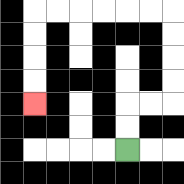{'start': '[5, 6]', 'end': '[1, 4]', 'path_directions': 'U,U,R,R,U,U,U,U,L,L,L,L,L,L,D,D,D,D', 'path_coordinates': '[[5, 6], [5, 5], [5, 4], [6, 4], [7, 4], [7, 3], [7, 2], [7, 1], [7, 0], [6, 0], [5, 0], [4, 0], [3, 0], [2, 0], [1, 0], [1, 1], [1, 2], [1, 3], [1, 4]]'}